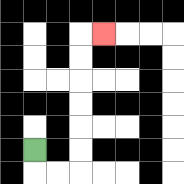{'start': '[1, 6]', 'end': '[4, 1]', 'path_directions': 'D,R,R,U,U,U,U,U,U,R', 'path_coordinates': '[[1, 6], [1, 7], [2, 7], [3, 7], [3, 6], [3, 5], [3, 4], [3, 3], [3, 2], [3, 1], [4, 1]]'}